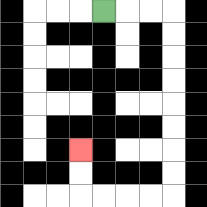{'start': '[4, 0]', 'end': '[3, 6]', 'path_directions': 'R,R,R,D,D,D,D,D,D,D,D,L,L,L,L,U,U', 'path_coordinates': '[[4, 0], [5, 0], [6, 0], [7, 0], [7, 1], [7, 2], [7, 3], [7, 4], [7, 5], [7, 6], [7, 7], [7, 8], [6, 8], [5, 8], [4, 8], [3, 8], [3, 7], [3, 6]]'}